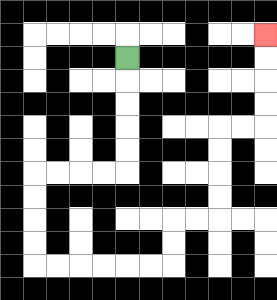{'start': '[5, 2]', 'end': '[11, 1]', 'path_directions': 'D,D,D,D,D,L,L,L,L,D,D,D,D,R,R,R,R,R,R,U,U,R,R,U,U,U,U,R,R,U,U,U,U', 'path_coordinates': '[[5, 2], [5, 3], [5, 4], [5, 5], [5, 6], [5, 7], [4, 7], [3, 7], [2, 7], [1, 7], [1, 8], [1, 9], [1, 10], [1, 11], [2, 11], [3, 11], [4, 11], [5, 11], [6, 11], [7, 11], [7, 10], [7, 9], [8, 9], [9, 9], [9, 8], [9, 7], [9, 6], [9, 5], [10, 5], [11, 5], [11, 4], [11, 3], [11, 2], [11, 1]]'}